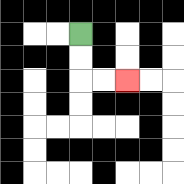{'start': '[3, 1]', 'end': '[5, 3]', 'path_directions': 'D,D,R,R', 'path_coordinates': '[[3, 1], [3, 2], [3, 3], [4, 3], [5, 3]]'}